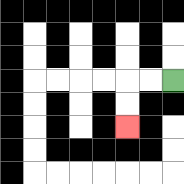{'start': '[7, 3]', 'end': '[5, 5]', 'path_directions': 'L,L,D,D', 'path_coordinates': '[[7, 3], [6, 3], [5, 3], [5, 4], [5, 5]]'}